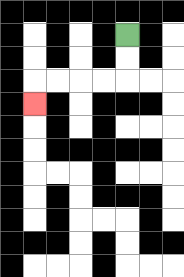{'start': '[5, 1]', 'end': '[1, 4]', 'path_directions': 'D,D,L,L,L,L,D', 'path_coordinates': '[[5, 1], [5, 2], [5, 3], [4, 3], [3, 3], [2, 3], [1, 3], [1, 4]]'}